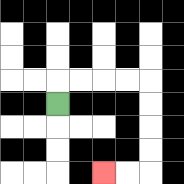{'start': '[2, 4]', 'end': '[4, 7]', 'path_directions': 'U,R,R,R,R,D,D,D,D,L,L', 'path_coordinates': '[[2, 4], [2, 3], [3, 3], [4, 3], [5, 3], [6, 3], [6, 4], [6, 5], [6, 6], [6, 7], [5, 7], [4, 7]]'}